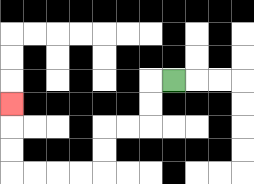{'start': '[7, 3]', 'end': '[0, 4]', 'path_directions': 'L,D,D,L,L,D,D,L,L,L,L,U,U,U', 'path_coordinates': '[[7, 3], [6, 3], [6, 4], [6, 5], [5, 5], [4, 5], [4, 6], [4, 7], [3, 7], [2, 7], [1, 7], [0, 7], [0, 6], [0, 5], [0, 4]]'}